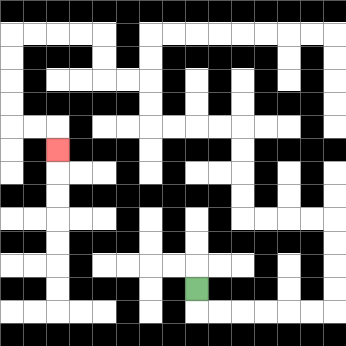{'start': '[8, 12]', 'end': '[2, 6]', 'path_directions': 'D,R,R,R,R,R,R,U,U,U,U,L,L,L,L,U,U,U,U,L,L,L,L,U,U,L,L,U,U,L,L,L,L,D,D,D,D,R,R,D', 'path_coordinates': '[[8, 12], [8, 13], [9, 13], [10, 13], [11, 13], [12, 13], [13, 13], [14, 13], [14, 12], [14, 11], [14, 10], [14, 9], [13, 9], [12, 9], [11, 9], [10, 9], [10, 8], [10, 7], [10, 6], [10, 5], [9, 5], [8, 5], [7, 5], [6, 5], [6, 4], [6, 3], [5, 3], [4, 3], [4, 2], [4, 1], [3, 1], [2, 1], [1, 1], [0, 1], [0, 2], [0, 3], [0, 4], [0, 5], [1, 5], [2, 5], [2, 6]]'}